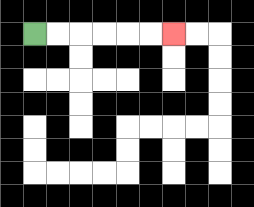{'start': '[1, 1]', 'end': '[7, 1]', 'path_directions': 'R,R,R,R,R,R', 'path_coordinates': '[[1, 1], [2, 1], [3, 1], [4, 1], [5, 1], [6, 1], [7, 1]]'}